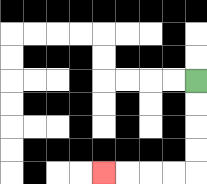{'start': '[8, 3]', 'end': '[4, 7]', 'path_directions': 'D,D,D,D,L,L,L,L', 'path_coordinates': '[[8, 3], [8, 4], [8, 5], [8, 6], [8, 7], [7, 7], [6, 7], [5, 7], [4, 7]]'}